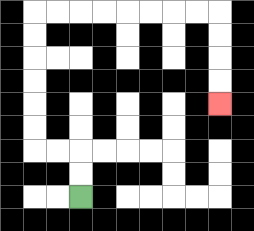{'start': '[3, 8]', 'end': '[9, 4]', 'path_directions': 'U,U,L,L,U,U,U,U,U,U,R,R,R,R,R,R,R,R,D,D,D,D', 'path_coordinates': '[[3, 8], [3, 7], [3, 6], [2, 6], [1, 6], [1, 5], [1, 4], [1, 3], [1, 2], [1, 1], [1, 0], [2, 0], [3, 0], [4, 0], [5, 0], [6, 0], [7, 0], [8, 0], [9, 0], [9, 1], [9, 2], [9, 3], [9, 4]]'}